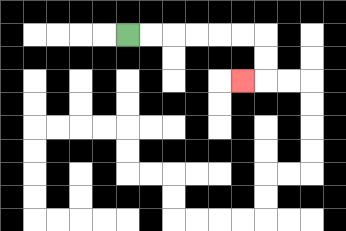{'start': '[5, 1]', 'end': '[10, 3]', 'path_directions': 'R,R,R,R,R,R,D,D,L', 'path_coordinates': '[[5, 1], [6, 1], [7, 1], [8, 1], [9, 1], [10, 1], [11, 1], [11, 2], [11, 3], [10, 3]]'}